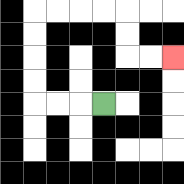{'start': '[4, 4]', 'end': '[7, 2]', 'path_directions': 'L,L,L,U,U,U,U,R,R,R,R,D,D,R,R', 'path_coordinates': '[[4, 4], [3, 4], [2, 4], [1, 4], [1, 3], [1, 2], [1, 1], [1, 0], [2, 0], [3, 0], [4, 0], [5, 0], [5, 1], [5, 2], [6, 2], [7, 2]]'}